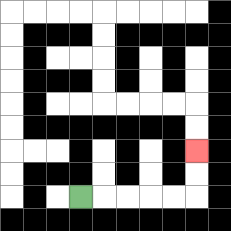{'start': '[3, 8]', 'end': '[8, 6]', 'path_directions': 'R,R,R,R,R,U,U', 'path_coordinates': '[[3, 8], [4, 8], [5, 8], [6, 8], [7, 8], [8, 8], [8, 7], [8, 6]]'}